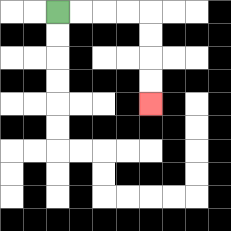{'start': '[2, 0]', 'end': '[6, 4]', 'path_directions': 'R,R,R,R,D,D,D,D', 'path_coordinates': '[[2, 0], [3, 0], [4, 0], [5, 0], [6, 0], [6, 1], [6, 2], [6, 3], [6, 4]]'}